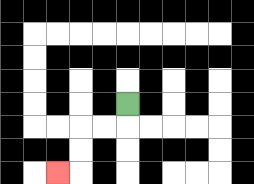{'start': '[5, 4]', 'end': '[2, 7]', 'path_directions': 'D,L,L,D,D,L', 'path_coordinates': '[[5, 4], [5, 5], [4, 5], [3, 5], [3, 6], [3, 7], [2, 7]]'}